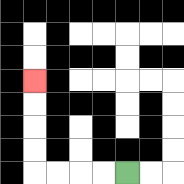{'start': '[5, 7]', 'end': '[1, 3]', 'path_directions': 'L,L,L,L,U,U,U,U', 'path_coordinates': '[[5, 7], [4, 7], [3, 7], [2, 7], [1, 7], [1, 6], [1, 5], [1, 4], [1, 3]]'}